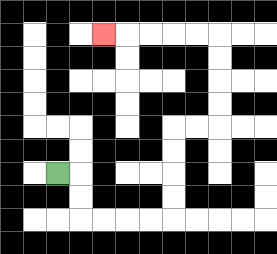{'start': '[2, 7]', 'end': '[4, 1]', 'path_directions': 'R,D,D,R,R,R,R,U,U,U,U,R,R,U,U,U,U,L,L,L,L,L', 'path_coordinates': '[[2, 7], [3, 7], [3, 8], [3, 9], [4, 9], [5, 9], [6, 9], [7, 9], [7, 8], [7, 7], [7, 6], [7, 5], [8, 5], [9, 5], [9, 4], [9, 3], [9, 2], [9, 1], [8, 1], [7, 1], [6, 1], [5, 1], [4, 1]]'}